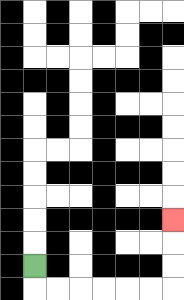{'start': '[1, 11]', 'end': '[7, 9]', 'path_directions': 'D,R,R,R,R,R,R,U,U,U', 'path_coordinates': '[[1, 11], [1, 12], [2, 12], [3, 12], [4, 12], [5, 12], [6, 12], [7, 12], [7, 11], [7, 10], [7, 9]]'}